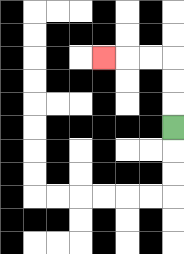{'start': '[7, 5]', 'end': '[4, 2]', 'path_directions': 'U,U,U,L,L,L', 'path_coordinates': '[[7, 5], [7, 4], [7, 3], [7, 2], [6, 2], [5, 2], [4, 2]]'}